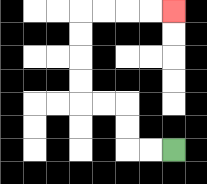{'start': '[7, 6]', 'end': '[7, 0]', 'path_directions': 'L,L,U,U,L,L,U,U,U,U,R,R,R,R', 'path_coordinates': '[[7, 6], [6, 6], [5, 6], [5, 5], [5, 4], [4, 4], [3, 4], [3, 3], [3, 2], [3, 1], [3, 0], [4, 0], [5, 0], [6, 0], [7, 0]]'}